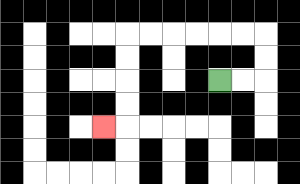{'start': '[9, 3]', 'end': '[4, 5]', 'path_directions': 'R,R,U,U,L,L,L,L,L,L,D,D,D,D,L', 'path_coordinates': '[[9, 3], [10, 3], [11, 3], [11, 2], [11, 1], [10, 1], [9, 1], [8, 1], [7, 1], [6, 1], [5, 1], [5, 2], [5, 3], [5, 4], [5, 5], [4, 5]]'}